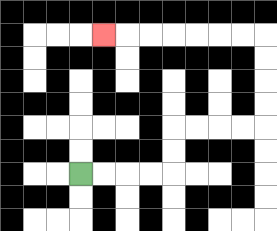{'start': '[3, 7]', 'end': '[4, 1]', 'path_directions': 'R,R,R,R,U,U,R,R,R,R,U,U,U,U,L,L,L,L,L,L,L', 'path_coordinates': '[[3, 7], [4, 7], [5, 7], [6, 7], [7, 7], [7, 6], [7, 5], [8, 5], [9, 5], [10, 5], [11, 5], [11, 4], [11, 3], [11, 2], [11, 1], [10, 1], [9, 1], [8, 1], [7, 1], [6, 1], [5, 1], [4, 1]]'}